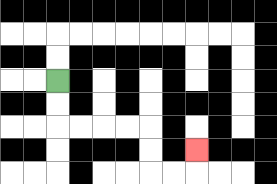{'start': '[2, 3]', 'end': '[8, 6]', 'path_directions': 'D,D,R,R,R,R,D,D,R,R,U', 'path_coordinates': '[[2, 3], [2, 4], [2, 5], [3, 5], [4, 5], [5, 5], [6, 5], [6, 6], [6, 7], [7, 7], [8, 7], [8, 6]]'}